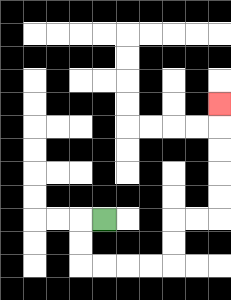{'start': '[4, 9]', 'end': '[9, 4]', 'path_directions': 'L,D,D,R,R,R,R,U,U,R,R,U,U,U,U,U', 'path_coordinates': '[[4, 9], [3, 9], [3, 10], [3, 11], [4, 11], [5, 11], [6, 11], [7, 11], [7, 10], [7, 9], [8, 9], [9, 9], [9, 8], [9, 7], [9, 6], [9, 5], [9, 4]]'}